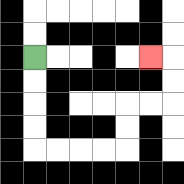{'start': '[1, 2]', 'end': '[6, 2]', 'path_directions': 'D,D,D,D,R,R,R,R,U,U,R,R,U,U,L', 'path_coordinates': '[[1, 2], [1, 3], [1, 4], [1, 5], [1, 6], [2, 6], [3, 6], [4, 6], [5, 6], [5, 5], [5, 4], [6, 4], [7, 4], [7, 3], [7, 2], [6, 2]]'}